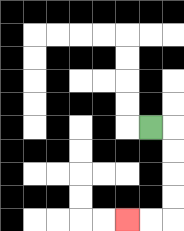{'start': '[6, 5]', 'end': '[5, 9]', 'path_directions': 'R,D,D,D,D,L,L', 'path_coordinates': '[[6, 5], [7, 5], [7, 6], [7, 7], [7, 8], [7, 9], [6, 9], [5, 9]]'}